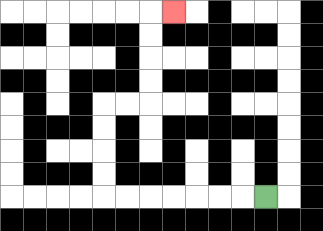{'start': '[11, 8]', 'end': '[7, 0]', 'path_directions': 'L,L,L,L,L,L,L,U,U,U,U,R,R,U,U,U,U,R', 'path_coordinates': '[[11, 8], [10, 8], [9, 8], [8, 8], [7, 8], [6, 8], [5, 8], [4, 8], [4, 7], [4, 6], [4, 5], [4, 4], [5, 4], [6, 4], [6, 3], [6, 2], [6, 1], [6, 0], [7, 0]]'}